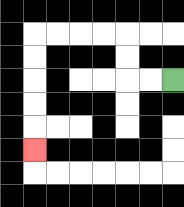{'start': '[7, 3]', 'end': '[1, 6]', 'path_directions': 'L,L,U,U,L,L,L,L,D,D,D,D,D', 'path_coordinates': '[[7, 3], [6, 3], [5, 3], [5, 2], [5, 1], [4, 1], [3, 1], [2, 1], [1, 1], [1, 2], [1, 3], [1, 4], [1, 5], [1, 6]]'}